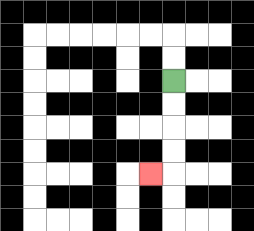{'start': '[7, 3]', 'end': '[6, 7]', 'path_directions': 'D,D,D,D,L', 'path_coordinates': '[[7, 3], [7, 4], [7, 5], [7, 6], [7, 7], [6, 7]]'}